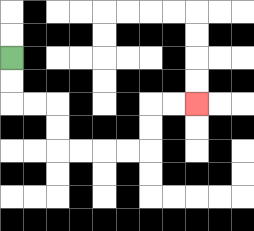{'start': '[0, 2]', 'end': '[8, 4]', 'path_directions': 'D,D,R,R,D,D,R,R,R,R,U,U,R,R', 'path_coordinates': '[[0, 2], [0, 3], [0, 4], [1, 4], [2, 4], [2, 5], [2, 6], [3, 6], [4, 6], [5, 6], [6, 6], [6, 5], [6, 4], [7, 4], [8, 4]]'}